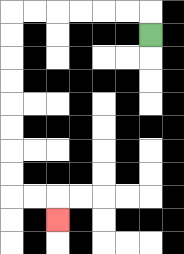{'start': '[6, 1]', 'end': '[2, 9]', 'path_directions': 'U,L,L,L,L,L,L,D,D,D,D,D,D,D,D,R,R,D', 'path_coordinates': '[[6, 1], [6, 0], [5, 0], [4, 0], [3, 0], [2, 0], [1, 0], [0, 0], [0, 1], [0, 2], [0, 3], [0, 4], [0, 5], [0, 6], [0, 7], [0, 8], [1, 8], [2, 8], [2, 9]]'}